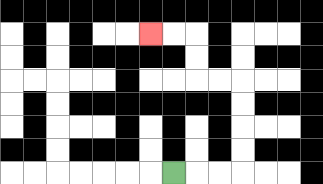{'start': '[7, 7]', 'end': '[6, 1]', 'path_directions': 'R,R,R,U,U,U,U,L,L,U,U,L,L', 'path_coordinates': '[[7, 7], [8, 7], [9, 7], [10, 7], [10, 6], [10, 5], [10, 4], [10, 3], [9, 3], [8, 3], [8, 2], [8, 1], [7, 1], [6, 1]]'}